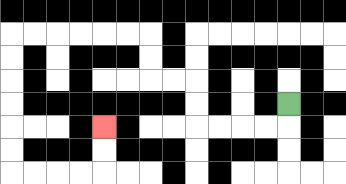{'start': '[12, 4]', 'end': '[4, 5]', 'path_directions': 'D,L,L,L,L,U,U,L,L,U,U,L,L,L,L,L,L,D,D,D,D,D,D,R,R,R,R,U,U', 'path_coordinates': '[[12, 4], [12, 5], [11, 5], [10, 5], [9, 5], [8, 5], [8, 4], [8, 3], [7, 3], [6, 3], [6, 2], [6, 1], [5, 1], [4, 1], [3, 1], [2, 1], [1, 1], [0, 1], [0, 2], [0, 3], [0, 4], [0, 5], [0, 6], [0, 7], [1, 7], [2, 7], [3, 7], [4, 7], [4, 6], [4, 5]]'}